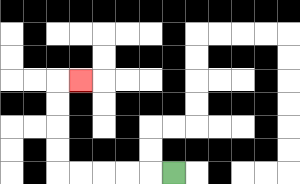{'start': '[7, 7]', 'end': '[3, 3]', 'path_directions': 'L,L,L,L,L,U,U,U,U,R', 'path_coordinates': '[[7, 7], [6, 7], [5, 7], [4, 7], [3, 7], [2, 7], [2, 6], [2, 5], [2, 4], [2, 3], [3, 3]]'}